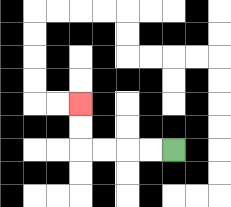{'start': '[7, 6]', 'end': '[3, 4]', 'path_directions': 'L,L,L,L,U,U', 'path_coordinates': '[[7, 6], [6, 6], [5, 6], [4, 6], [3, 6], [3, 5], [3, 4]]'}